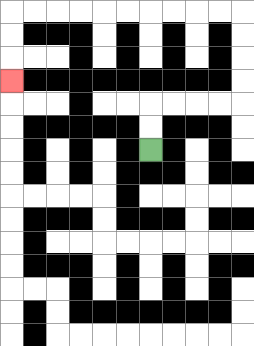{'start': '[6, 6]', 'end': '[0, 3]', 'path_directions': 'U,U,R,R,R,R,U,U,U,U,L,L,L,L,L,L,L,L,L,L,D,D,D', 'path_coordinates': '[[6, 6], [6, 5], [6, 4], [7, 4], [8, 4], [9, 4], [10, 4], [10, 3], [10, 2], [10, 1], [10, 0], [9, 0], [8, 0], [7, 0], [6, 0], [5, 0], [4, 0], [3, 0], [2, 0], [1, 0], [0, 0], [0, 1], [0, 2], [0, 3]]'}